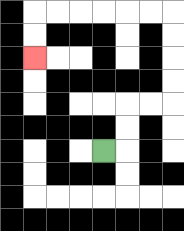{'start': '[4, 6]', 'end': '[1, 2]', 'path_directions': 'R,U,U,R,R,U,U,U,U,L,L,L,L,L,L,D,D', 'path_coordinates': '[[4, 6], [5, 6], [5, 5], [5, 4], [6, 4], [7, 4], [7, 3], [7, 2], [7, 1], [7, 0], [6, 0], [5, 0], [4, 0], [3, 0], [2, 0], [1, 0], [1, 1], [1, 2]]'}